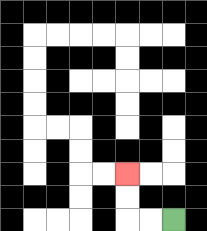{'start': '[7, 9]', 'end': '[5, 7]', 'path_directions': 'L,L,U,U', 'path_coordinates': '[[7, 9], [6, 9], [5, 9], [5, 8], [5, 7]]'}